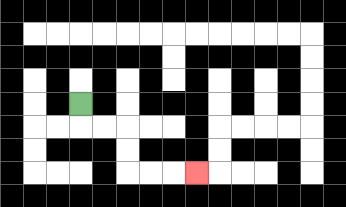{'start': '[3, 4]', 'end': '[8, 7]', 'path_directions': 'D,R,R,D,D,R,R,R', 'path_coordinates': '[[3, 4], [3, 5], [4, 5], [5, 5], [5, 6], [5, 7], [6, 7], [7, 7], [8, 7]]'}